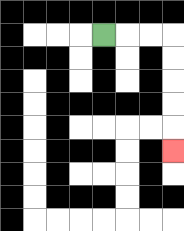{'start': '[4, 1]', 'end': '[7, 6]', 'path_directions': 'R,R,R,D,D,D,D,D', 'path_coordinates': '[[4, 1], [5, 1], [6, 1], [7, 1], [7, 2], [7, 3], [7, 4], [7, 5], [7, 6]]'}